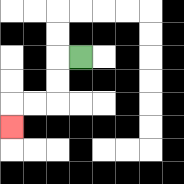{'start': '[3, 2]', 'end': '[0, 5]', 'path_directions': 'L,D,D,L,L,D', 'path_coordinates': '[[3, 2], [2, 2], [2, 3], [2, 4], [1, 4], [0, 4], [0, 5]]'}